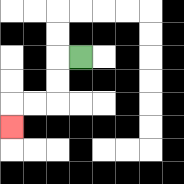{'start': '[3, 2]', 'end': '[0, 5]', 'path_directions': 'L,D,D,L,L,D', 'path_coordinates': '[[3, 2], [2, 2], [2, 3], [2, 4], [1, 4], [0, 4], [0, 5]]'}